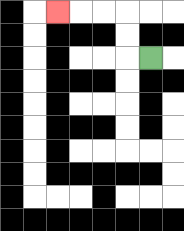{'start': '[6, 2]', 'end': '[2, 0]', 'path_directions': 'L,U,U,L,L,L', 'path_coordinates': '[[6, 2], [5, 2], [5, 1], [5, 0], [4, 0], [3, 0], [2, 0]]'}